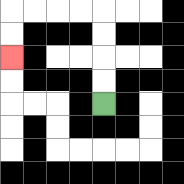{'start': '[4, 4]', 'end': '[0, 2]', 'path_directions': 'U,U,U,U,L,L,L,L,D,D', 'path_coordinates': '[[4, 4], [4, 3], [4, 2], [4, 1], [4, 0], [3, 0], [2, 0], [1, 0], [0, 0], [0, 1], [0, 2]]'}